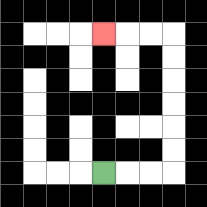{'start': '[4, 7]', 'end': '[4, 1]', 'path_directions': 'R,R,R,U,U,U,U,U,U,L,L,L', 'path_coordinates': '[[4, 7], [5, 7], [6, 7], [7, 7], [7, 6], [7, 5], [7, 4], [7, 3], [7, 2], [7, 1], [6, 1], [5, 1], [4, 1]]'}